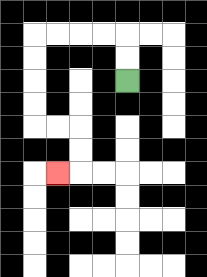{'start': '[5, 3]', 'end': '[2, 7]', 'path_directions': 'U,U,L,L,L,L,D,D,D,D,R,R,D,D,L', 'path_coordinates': '[[5, 3], [5, 2], [5, 1], [4, 1], [3, 1], [2, 1], [1, 1], [1, 2], [1, 3], [1, 4], [1, 5], [2, 5], [3, 5], [3, 6], [3, 7], [2, 7]]'}